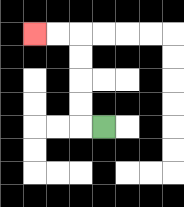{'start': '[4, 5]', 'end': '[1, 1]', 'path_directions': 'L,U,U,U,U,L,L', 'path_coordinates': '[[4, 5], [3, 5], [3, 4], [3, 3], [3, 2], [3, 1], [2, 1], [1, 1]]'}